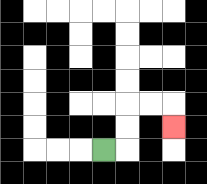{'start': '[4, 6]', 'end': '[7, 5]', 'path_directions': 'R,U,U,R,R,D', 'path_coordinates': '[[4, 6], [5, 6], [5, 5], [5, 4], [6, 4], [7, 4], [7, 5]]'}